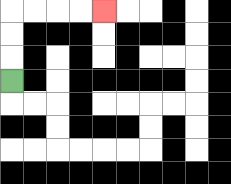{'start': '[0, 3]', 'end': '[4, 0]', 'path_directions': 'U,U,U,R,R,R,R', 'path_coordinates': '[[0, 3], [0, 2], [0, 1], [0, 0], [1, 0], [2, 0], [3, 0], [4, 0]]'}